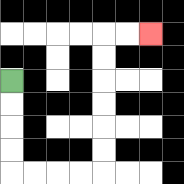{'start': '[0, 3]', 'end': '[6, 1]', 'path_directions': 'D,D,D,D,R,R,R,R,U,U,U,U,U,U,R,R', 'path_coordinates': '[[0, 3], [0, 4], [0, 5], [0, 6], [0, 7], [1, 7], [2, 7], [3, 7], [4, 7], [4, 6], [4, 5], [4, 4], [4, 3], [4, 2], [4, 1], [5, 1], [6, 1]]'}